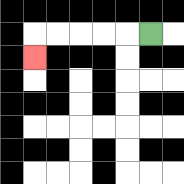{'start': '[6, 1]', 'end': '[1, 2]', 'path_directions': 'L,L,L,L,L,D', 'path_coordinates': '[[6, 1], [5, 1], [4, 1], [3, 1], [2, 1], [1, 1], [1, 2]]'}